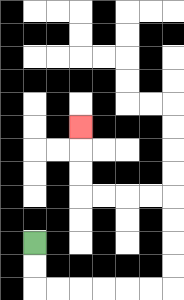{'start': '[1, 10]', 'end': '[3, 5]', 'path_directions': 'D,D,R,R,R,R,R,R,U,U,U,U,L,L,L,L,U,U,U', 'path_coordinates': '[[1, 10], [1, 11], [1, 12], [2, 12], [3, 12], [4, 12], [5, 12], [6, 12], [7, 12], [7, 11], [7, 10], [7, 9], [7, 8], [6, 8], [5, 8], [4, 8], [3, 8], [3, 7], [3, 6], [3, 5]]'}